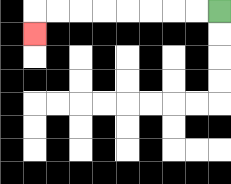{'start': '[9, 0]', 'end': '[1, 1]', 'path_directions': 'L,L,L,L,L,L,L,L,D', 'path_coordinates': '[[9, 0], [8, 0], [7, 0], [6, 0], [5, 0], [4, 0], [3, 0], [2, 0], [1, 0], [1, 1]]'}